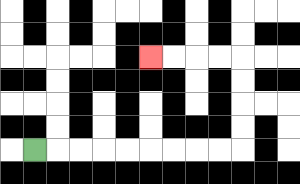{'start': '[1, 6]', 'end': '[6, 2]', 'path_directions': 'R,R,R,R,R,R,R,R,R,U,U,U,U,L,L,L,L', 'path_coordinates': '[[1, 6], [2, 6], [3, 6], [4, 6], [5, 6], [6, 6], [7, 6], [8, 6], [9, 6], [10, 6], [10, 5], [10, 4], [10, 3], [10, 2], [9, 2], [8, 2], [7, 2], [6, 2]]'}